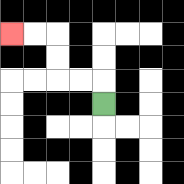{'start': '[4, 4]', 'end': '[0, 1]', 'path_directions': 'U,L,L,U,U,L,L', 'path_coordinates': '[[4, 4], [4, 3], [3, 3], [2, 3], [2, 2], [2, 1], [1, 1], [0, 1]]'}